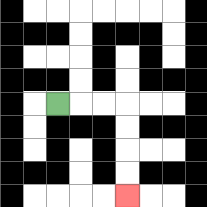{'start': '[2, 4]', 'end': '[5, 8]', 'path_directions': 'R,R,R,D,D,D,D', 'path_coordinates': '[[2, 4], [3, 4], [4, 4], [5, 4], [5, 5], [5, 6], [5, 7], [5, 8]]'}